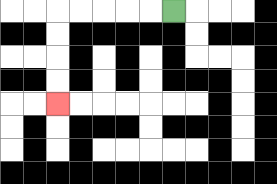{'start': '[7, 0]', 'end': '[2, 4]', 'path_directions': 'L,L,L,L,L,D,D,D,D', 'path_coordinates': '[[7, 0], [6, 0], [5, 0], [4, 0], [3, 0], [2, 0], [2, 1], [2, 2], [2, 3], [2, 4]]'}